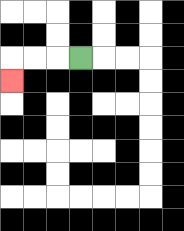{'start': '[3, 2]', 'end': '[0, 3]', 'path_directions': 'L,L,L,D', 'path_coordinates': '[[3, 2], [2, 2], [1, 2], [0, 2], [0, 3]]'}